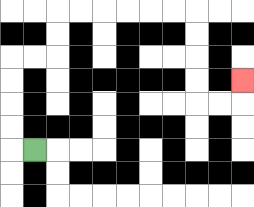{'start': '[1, 6]', 'end': '[10, 3]', 'path_directions': 'L,U,U,U,U,R,R,U,U,R,R,R,R,R,R,D,D,D,D,R,R,U', 'path_coordinates': '[[1, 6], [0, 6], [0, 5], [0, 4], [0, 3], [0, 2], [1, 2], [2, 2], [2, 1], [2, 0], [3, 0], [4, 0], [5, 0], [6, 0], [7, 0], [8, 0], [8, 1], [8, 2], [8, 3], [8, 4], [9, 4], [10, 4], [10, 3]]'}